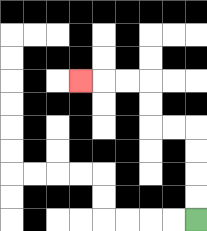{'start': '[8, 9]', 'end': '[3, 3]', 'path_directions': 'U,U,U,U,L,L,U,U,L,L,L', 'path_coordinates': '[[8, 9], [8, 8], [8, 7], [8, 6], [8, 5], [7, 5], [6, 5], [6, 4], [6, 3], [5, 3], [4, 3], [3, 3]]'}